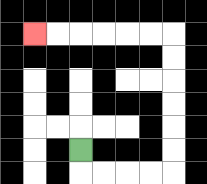{'start': '[3, 6]', 'end': '[1, 1]', 'path_directions': 'D,R,R,R,R,U,U,U,U,U,U,L,L,L,L,L,L', 'path_coordinates': '[[3, 6], [3, 7], [4, 7], [5, 7], [6, 7], [7, 7], [7, 6], [7, 5], [7, 4], [7, 3], [7, 2], [7, 1], [6, 1], [5, 1], [4, 1], [3, 1], [2, 1], [1, 1]]'}